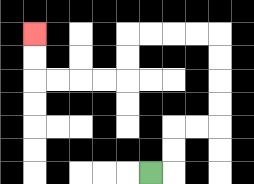{'start': '[6, 7]', 'end': '[1, 1]', 'path_directions': 'R,U,U,R,R,U,U,U,U,L,L,L,L,D,D,L,L,L,L,U,U', 'path_coordinates': '[[6, 7], [7, 7], [7, 6], [7, 5], [8, 5], [9, 5], [9, 4], [9, 3], [9, 2], [9, 1], [8, 1], [7, 1], [6, 1], [5, 1], [5, 2], [5, 3], [4, 3], [3, 3], [2, 3], [1, 3], [1, 2], [1, 1]]'}